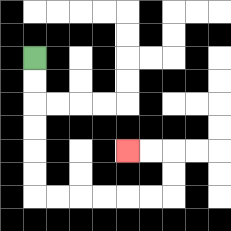{'start': '[1, 2]', 'end': '[5, 6]', 'path_directions': 'D,D,D,D,D,D,R,R,R,R,R,R,U,U,L,L', 'path_coordinates': '[[1, 2], [1, 3], [1, 4], [1, 5], [1, 6], [1, 7], [1, 8], [2, 8], [3, 8], [4, 8], [5, 8], [6, 8], [7, 8], [7, 7], [7, 6], [6, 6], [5, 6]]'}